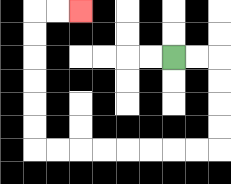{'start': '[7, 2]', 'end': '[3, 0]', 'path_directions': 'R,R,D,D,D,D,L,L,L,L,L,L,L,L,U,U,U,U,U,U,R,R', 'path_coordinates': '[[7, 2], [8, 2], [9, 2], [9, 3], [9, 4], [9, 5], [9, 6], [8, 6], [7, 6], [6, 6], [5, 6], [4, 6], [3, 6], [2, 6], [1, 6], [1, 5], [1, 4], [1, 3], [1, 2], [1, 1], [1, 0], [2, 0], [3, 0]]'}